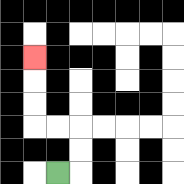{'start': '[2, 7]', 'end': '[1, 2]', 'path_directions': 'R,U,U,L,L,U,U,U', 'path_coordinates': '[[2, 7], [3, 7], [3, 6], [3, 5], [2, 5], [1, 5], [1, 4], [1, 3], [1, 2]]'}